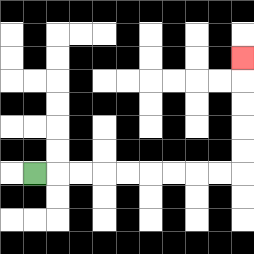{'start': '[1, 7]', 'end': '[10, 2]', 'path_directions': 'R,R,R,R,R,R,R,R,R,U,U,U,U,U', 'path_coordinates': '[[1, 7], [2, 7], [3, 7], [4, 7], [5, 7], [6, 7], [7, 7], [8, 7], [9, 7], [10, 7], [10, 6], [10, 5], [10, 4], [10, 3], [10, 2]]'}